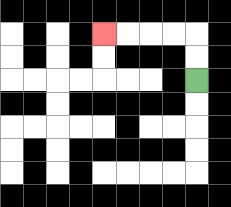{'start': '[8, 3]', 'end': '[4, 1]', 'path_directions': 'U,U,L,L,L,L', 'path_coordinates': '[[8, 3], [8, 2], [8, 1], [7, 1], [6, 1], [5, 1], [4, 1]]'}